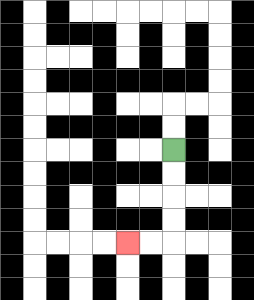{'start': '[7, 6]', 'end': '[5, 10]', 'path_directions': 'D,D,D,D,L,L', 'path_coordinates': '[[7, 6], [7, 7], [7, 8], [7, 9], [7, 10], [6, 10], [5, 10]]'}